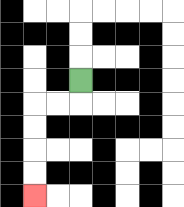{'start': '[3, 3]', 'end': '[1, 8]', 'path_directions': 'D,L,L,D,D,D,D', 'path_coordinates': '[[3, 3], [3, 4], [2, 4], [1, 4], [1, 5], [1, 6], [1, 7], [1, 8]]'}